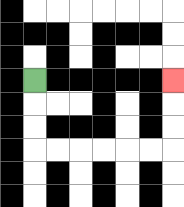{'start': '[1, 3]', 'end': '[7, 3]', 'path_directions': 'D,D,D,R,R,R,R,R,R,U,U,U', 'path_coordinates': '[[1, 3], [1, 4], [1, 5], [1, 6], [2, 6], [3, 6], [4, 6], [5, 6], [6, 6], [7, 6], [7, 5], [7, 4], [7, 3]]'}